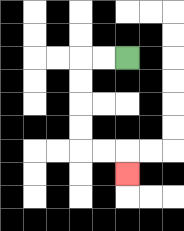{'start': '[5, 2]', 'end': '[5, 7]', 'path_directions': 'L,L,D,D,D,D,R,R,D', 'path_coordinates': '[[5, 2], [4, 2], [3, 2], [3, 3], [3, 4], [3, 5], [3, 6], [4, 6], [5, 6], [5, 7]]'}